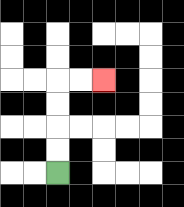{'start': '[2, 7]', 'end': '[4, 3]', 'path_directions': 'U,U,U,U,R,R', 'path_coordinates': '[[2, 7], [2, 6], [2, 5], [2, 4], [2, 3], [3, 3], [4, 3]]'}